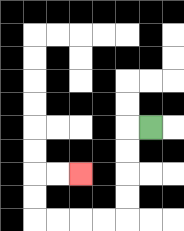{'start': '[6, 5]', 'end': '[3, 7]', 'path_directions': 'L,D,D,D,D,L,L,L,L,U,U,R,R', 'path_coordinates': '[[6, 5], [5, 5], [5, 6], [5, 7], [5, 8], [5, 9], [4, 9], [3, 9], [2, 9], [1, 9], [1, 8], [1, 7], [2, 7], [3, 7]]'}